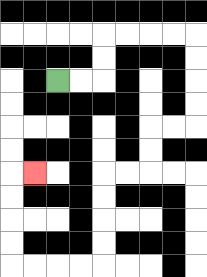{'start': '[2, 3]', 'end': '[1, 7]', 'path_directions': 'R,R,U,U,R,R,R,R,D,D,D,D,L,L,D,D,L,L,D,D,D,D,L,L,L,L,U,U,U,U,R', 'path_coordinates': '[[2, 3], [3, 3], [4, 3], [4, 2], [4, 1], [5, 1], [6, 1], [7, 1], [8, 1], [8, 2], [8, 3], [8, 4], [8, 5], [7, 5], [6, 5], [6, 6], [6, 7], [5, 7], [4, 7], [4, 8], [4, 9], [4, 10], [4, 11], [3, 11], [2, 11], [1, 11], [0, 11], [0, 10], [0, 9], [0, 8], [0, 7], [1, 7]]'}